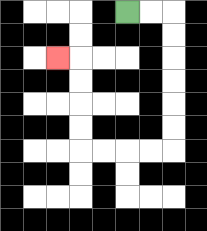{'start': '[5, 0]', 'end': '[2, 2]', 'path_directions': 'R,R,D,D,D,D,D,D,L,L,L,L,U,U,U,U,L', 'path_coordinates': '[[5, 0], [6, 0], [7, 0], [7, 1], [7, 2], [7, 3], [7, 4], [7, 5], [7, 6], [6, 6], [5, 6], [4, 6], [3, 6], [3, 5], [3, 4], [3, 3], [3, 2], [2, 2]]'}